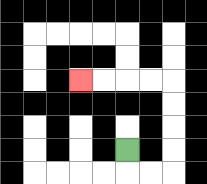{'start': '[5, 6]', 'end': '[3, 3]', 'path_directions': 'D,R,R,U,U,U,U,L,L,L,L', 'path_coordinates': '[[5, 6], [5, 7], [6, 7], [7, 7], [7, 6], [7, 5], [7, 4], [7, 3], [6, 3], [5, 3], [4, 3], [3, 3]]'}